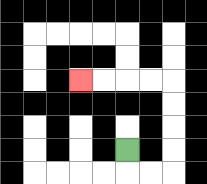{'start': '[5, 6]', 'end': '[3, 3]', 'path_directions': 'D,R,R,U,U,U,U,L,L,L,L', 'path_coordinates': '[[5, 6], [5, 7], [6, 7], [7, 7], [7, 6], [7, 5], [7, 4], [7, 3], [6, 3], [5, 3], [4, 3], [3, 3]]'}